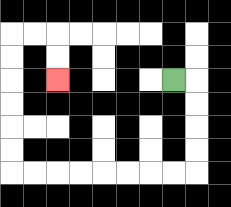{'start': '[7, 3]', 'end': '[2, 3]', 'path_directions': 'R,D,D,D,D,L,L,L,L,L,L,L,L,U,U,U,U,U,U,R,R,D,D', 'path_coordinates': '[[7, 3], [8, 3], [8, 4], [8, 5], [8, 6], [8, 7], [7, 7], [6, 7], [5, 7], [4, 7], [3, 7], [2, 7], [1, 7], [0, 7], [0, 6], [0, 5], [0, 4], [0, 3], [0, 2], [0, 1], [1, 1], [2, 1], [2, 2], [2, 3]]'}